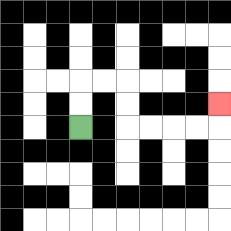{'start': '[3, 5]', 'end': '[9, 4]', 'path_directions': 'U,U,R,R,D,D,R,R,R,R,U', 'path_coordinates': '[[3, 5], [3, 4], [3, 3], [4, 3], [5, 3], [5, 4], [5, 5], [6, 5], [7, 5], [8, 5], [9, 5], [9, 4]]'}